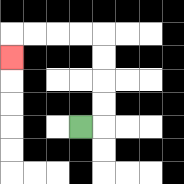{'start': '[3, 5]', 'end': '[0, 2]', 'path_directions': 'R,U,U,U,U,L,L,L,L,D', 'path_coordinates': '[[3, 5], [4, 5], [4, 4], [4, 3], [4, 2], [4, 1], [3, 1], [2, 1], [1, 1], [0, 1], [0, 2]]'}